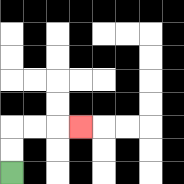{'start': '[0, 7]', 'end': '[3, 5]', 'path_directions': 'U,U,R,R,R', 'path_coordinates': '[[0, 7], [0, 6], [0, 5], [1, 5], [2, 5], [3, 5]]'}